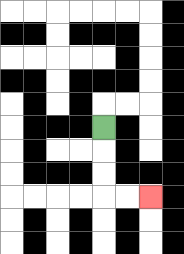{'start': '[4, 5]', 'end': '[6, 8]', 'path_directions': 'D,D,D,R,R', 'path_coordinates': '[[4, 5], [4, 6], [4, 7], [4, 8], [5, 8], [6, 8]]'}